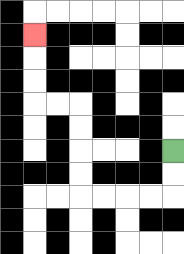{'start': '[7, 6]', 'end': '[1, 1]', 'path_directions': 'D,D,L,L,L,L,U,U,U,U,L,L,U,U,U', 'path_coordinates': '[[7, 6], [7, 7], [7, 8], [6, 8], [5, 8], [4, 8], [3, 8], [3, 7], [3, 6], [3, 5], [3, 4], [2, 4], [1, 4], [1, 3], [1, 2], [1, 1]]'}